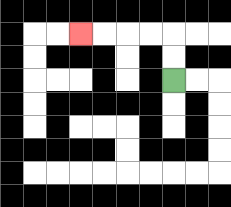{'start': '[7, 3]', 'end': '[3, 1]', 'path_directions': 'U,U,L,L,L,L', 'path_coordinates': '[[7, 3], [7, 2], [7, 1], [6, 1], [5, 1], [4, 1], [3, 1]]'}